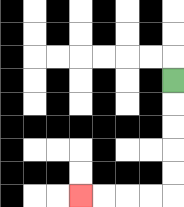{'start': '[7, 3]', 'end': '[3, 8]', 'path_directions': 'D,D,D,D,D,L,L,L,L', 'path_coordinates': '[[7, 3], [7, 4], [7, 5], [7, 6], [7, 7], [7, 8], [6, 8], [5, 8], [4, 8], [3, 8]]'}